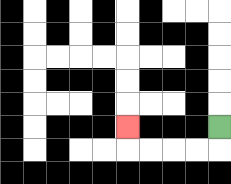{'start': '[9, 5]', 'end': '[5, 5]', 'path_directions': 'D,L,L,L,L,U', 'path_coordinates': '[[9, 5], [9, 6], [8, 6], [7, 6], [6, 6], [5, 6], [5, 5]]'}